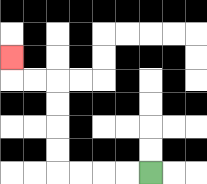{'start': '[6, 7]', 'end': '[0, 2]', 'path_directions': 'L,L,L,L,U,U,U,U,L,L,U', 'path_coordinates': '[[6, 7], [5, 7], [4, 7], [3, 7], [2, 7], [2, 6], [2, 5], [2, 4], [2, 3], [1, 3], [0, 3], [0, 2]]'}